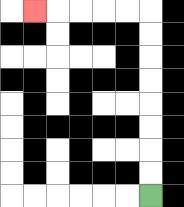{'start': '[6, 8]', 'end': '[1, 0]', 'path_directions': 'U,U,U,U,U,U,U,U,L,L,L,L,L', 'path_coordinates': '[[6, 8], [6, 7], [6, 6], [6, 5], [6, 4], [6, 3], [6, 2], [6, 1], [6, 0], [5, 0], [4, 0], [3, 0], [2, 0], [1, 0]]'}